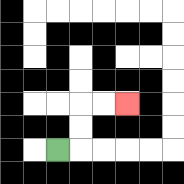{'start': '[2, 6]', 'end': '[5, 4]', 'path_directions': 'R,U,U,R,R', 'path_coordinates': '[[2, 6], [3, 6], [3, 5], [3, 4], [4, 4], [5, 4]]'}